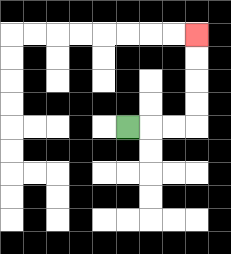{'start': '[5, 5]', 'end': '[8, 1]', 'path_directions': 'R,R,R,U,U,U,U', 'path_coordinates': '[[5, 5], [6, 5], [7, 5], [8, 5], [8, 4], [8, 3], [8, 2], [8, 1]]'}